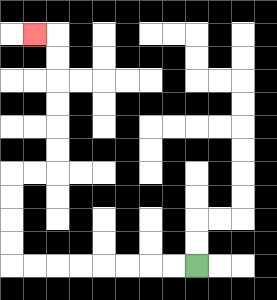{'start': '[8, 11]', 'end': '[1, 1]', 'path_directions': 'L,L,L,L,L,L,L,L,U,U,U,U,R,R,U,U,U,U,U,U,L', 'path_coordinates': '[[8, 11], [7, 11], [6, 11], [5, 11], [4, 11], [3, 11], [2, 11], [1, 11], [0, 11], [0, 10], [0, 9], [0, 8], [0, 7], [1, 7], [2, 7], [2, 6], [2, 5], [2, 4], [2, 3], [2, 2], [2, 1], [1, 1]]'}